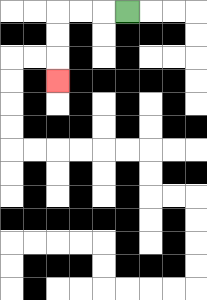{'start': '[5, 0]', 'end': '[2, 3]', 'path_directions': 'L,L,L,D,D,D', 'path_coordinates': '[[5, 0], [4, 0], [3, 0], [2, 0], [2, 1], [2, 2], [2, 3]]'}